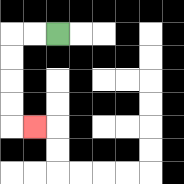{'start': '[2, 1]', 'end': '[1, 5]', 'path_directions': 'L,L,D,D,D,D,R', 'path_coordinates': '[[2, 1], [1, 1], [0, 1], [0, 2], [0, 3], [0, 4], [0, 5], [1, 5]]'}